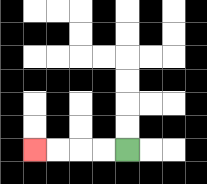{'start': '[5, 6]', 'end': '[1, 6]', 'path_directions': 'L,L,L,L', 'path_coordinates': '[[5, 6], [4, 6], [3, 6], [2, 6], [1, 6]]'}